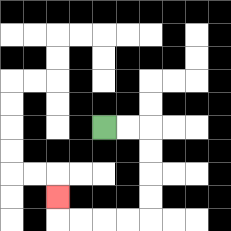{'start': '[4, 5]', 'end': '[2, 8]', 'path_directions': 'R,R,D,D,D,D,L,L,L,L,U', 'path_coordinates': '[[4, 5], [5, 5], [6, 5], [6, 6], [6, 7], [6, 8], [6, 9], [5, 9], [4, 9], [3, 9], [2, 9], [2, 8]]'}